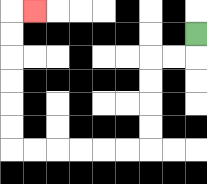{'start': '[8, 1]', 'end': '[1, 0]', 'path_directions': 'D,L,L,D,D,D,D,L,L,L,L,L,L,U,U,U,U,U,U,R', 'path_coordinates': '[[8, 1], [8, 2], [7, 2], [6, 2], [6, 3], [6, 4], [6, 5], [6, 6], [5, 6], [4, 6], [3, 6], [2, 6], [1, 6], [0, 6], [0, 5], [0, 4], [0, 3], [0, 2], [0, 1], [0, 0], [1, 0]]'}